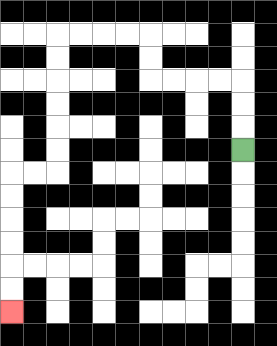{'start': '[10, 6]', 'end': '[0, 13]', 'path_directions': 'U,U,U,L,L,L,L,U,U,L,L,L,L,D,D,D,D,D,D,L,L,D,D,D,D,D,D', 'path_coordinates': '[[10, 6], [10, 5], [10, 4], [10, 3], [9, 3], [8, 3], [7, 3], [6, 3], [6, 2], [6, 1], [5, 1], [4, 1], [3, 1], [2, 1], [2, 2], [2, 3], [2, 4], [2, 5], [2, 6], [2, 7], [1, 7], [0, 7], [0, 8], [0, 9], [0, 10], [0, 11], [0, 12], [0, 13]]'}